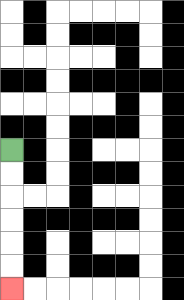{'start': '[0, 6]', 'end': '[0, 12]', 'path_directions': 'D,D,D,D,D,D', 'path_coordinates': '[[0, 6], [0, 7], [0, 8], [0, 9], [0, 10], [0, 11], [0, 12]]'}